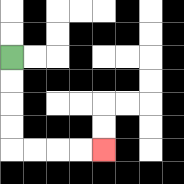{'start': '[0, 2]', 'end': '[4, 6]', 'path_directions': 'D,D,D,D,R,R,R,R', 'path_coordinates': '[[0, 2], [0, 3], [0, 4], [0, 5], [0, 6], [1, 6], [2, 6], [3, 6], [4, 6]]'}